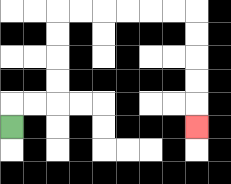{'start': '[0, 5]', 'end': '[8, 5]', 'path_directions': 'U,R,R,U,U,U,U,R,R,R,R,R,R,D,D,D,D,D', 'path_coordinates': '[[0, 5], [0, 4], [1, 4], [2, 4], [2, 3], [2, 2], [2, 1], [2, 0], [3, 0], [4, 0], [5, 0], [6, 0], [7, 0], [8, 0], [8, 1], [8, 2], [8, 3], [8, 4], [8, 5]]'}